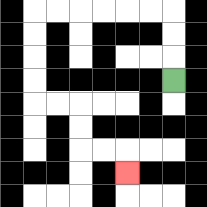{'start': '[7, 3]', 'end': '[5, 7]', 'path_directions': 'U,U,U,L,L,L,L,L,L,D,D,D,D,R,R,D,D,R,R,D', 'path_coordinates': '[[7, 3], [7, 2], [7, 1], [7, 0], [6, 0], [5, 0], [4, 0], [3, 0], [2, 0], [1, 0], [1, 1], [1, 2], [1, 3], [1, 4], [2, 4], [3, 4], [3, 5], [3, 6], [4, 6], [5, 6], [5, 7]]'}